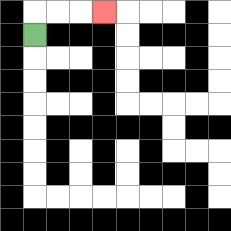{'start': '[1, 1]', 'end': '[4, 0]', 'path_directions': 'U,R,R,R', 'path_coordinates': '[[1, 1], [1, 0], [2, 0], [3, 0], [4, 0]]'}